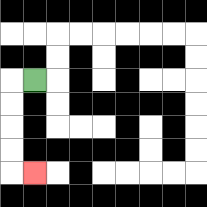{'start': '[1, 3]', 'end': '[1, 7]', 'path_directions': 'L,D,D,D,D,R', 'path_coordinates': '[[1, 3], [0, 3], [0, 4], [0, 5], [0, 6], [0, 7], [1, 7]]'}